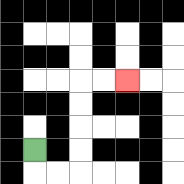{'start': '[1, 6]', 'end': '[5, 3]', 'path_directions': 'D,R,R,U,U,U,U,R,R', 'path_coordinates': '[[1, 6], [1, 7], [2, 7], [3, 7], [3, 6], [3, 5], [3, 4], [3, 3], [4, 3], [5, 3]]'}